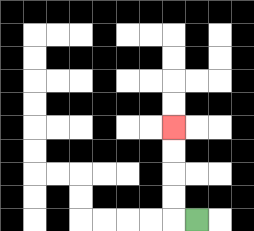{'start': '[8, 9]', 'end': '[7, 5]', 'path_directions': 'L,U,U,U,U', 'path_coordinates': '[[8, 9], [7, 9], [7, 8], [7, 7], [7, 6], [7, 5]]'}